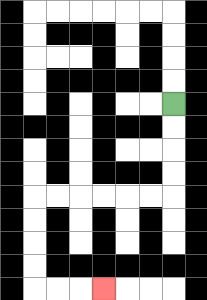{'start': '[7, 4]', 'end': '[4, 12]', 'path_directions': 'D,D,D,D,L,L,L,L,L,L,D,D,D,D,R,R,R', 'path_coordinates': '[[7, 4], [7, 5], [7, 6], [7, 7], [7, 8], [6, 8], [5, 8], [4, 8], [3, 8], [2, 8], [1, 8], [1, 9], [1, 10], [1, 11], [1, 12], [2, 12], [3, 12], [4, 12]]'}